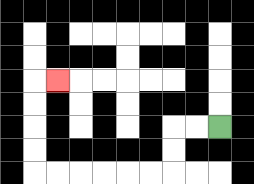{'start': '[9, 5]', 'end': '[2, 3]', 'path_directions': 'L,L,D,D,L,L,L,L,L,L,U,U,U,U,R', 'path_coordinates': '[[9, 5], [8, 5], [7, 5], [7, 6], [7, 7], [6, 7], [5, 7], [4, 7], [3, 7], [2, 7], [1, 7], [1, 6], [1, 5], [1, 4], [1, 3], [2, 3]]'}